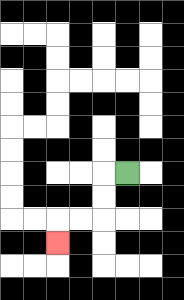{'start': '[5, 7]', 'end': '[2, 10]', 'path_directions': 'L,D,D,L,L,D', 'path_coordinates': '[[5, 7], [4, 7], [4, 8], [4, 9], [3, 9], [2, 9], [2, 10]]'}